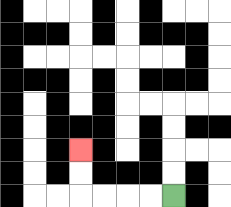{'start': '[7, 8]', 'end': '[3, 6]', 'path_directions': 'L,L,L,L,U,U', 'path_coordinates': '[[7, 8], [6, 8], [5, 8], [4, 8], [3, 8], [3, 7], [3, 6]]'}